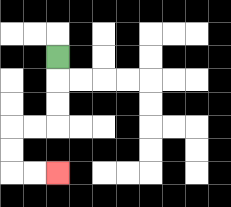{'start': '[2, 2]', 'end': '[2, 7]', 'path_directions': 'D,D,D,L,L,D,D,R,R', 'path_coordinates': '[[2, 2], [2, 3], [2, 4], [2, 5], [1, 5], [0, 5], [0, 6], [0, 7], [1, 7], [2, 7]]'}